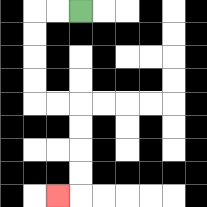{'start': '[3, 0]', 'end': '[2, 8]', 'path_directions': 'L,L,D,D,D,D,R,R,D,D,D,D,L', 'path_coordinates': '[[3, 0], [2, 0], [1, 0], [1, 1], [1, 2], [1, 3], [1, 4], [2, 4], [3, 4], [3, 5], [3, 6], [3, 7], [3, 8], [2, 8]]'}